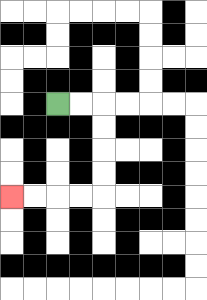{'start': '[2, 4]', 'end': '[0, 8]', 'path_directions': 'R,R,D,D,D,D,L,L,L,L', 'path_coordinates': '[[2, 4], [3, 4], [4, 4], [4, 5], [4, 6], [4, 7], [4, 8], [3, 8], [2, 8], [1, 8], [0, 8]]'}